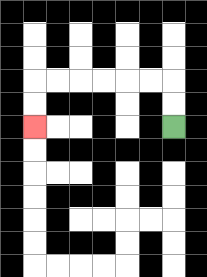{'start': '[7, 5]', 'end': '[1, 5]', 'path_directions': 'U,U,L,L,L,L,L,L,D,D', 'path_coordinates': '[[7, 5], [7, 4], [7, 3], [6, 3], [5, 3], [4, 3], [3, 3], [2, 3], [1, 3], [1, 4], [1, 5]]'}